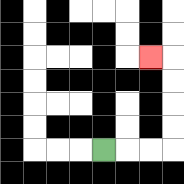{'start': '[4, 6]', 'end': '[6, 2]', 'path_directions': 'R,R,R,U,U,U,U,L', 'path_coordinates': '[[4, 6], [5, 6], [6, 6], [7, 6], [7, 5], [7, 4], [7, 3], [7, 2], [6, 2]]'}